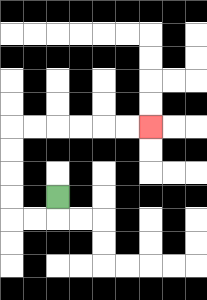{'start': '[2, 8]', 'end': '[6, 5]', 'path_directions': 'D,L,L,U,U,U,U,R,R,R,R,R,R', 'path_coordinates': '[[2, 8], [2, 9], [1, 9], [0, 9], [0, 8], [0, 7], [0, 6], [0, 5], [1, 5], [2, 5], [3, 5], [4, 5], [5, 5], [6, 5]]'}